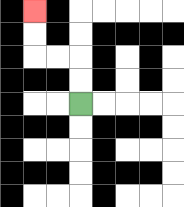{'start': '[3, 4]', 'end': '[1, 0]', 'path_directions': 'U,U,L,L,U,U', 'path_coordinates': '[[3, 4], [3, 3], [3, 2], [2, 2], [1, 2], [1, 1], [1, 0]]'}